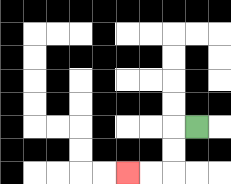{'start': '[8, 5]', 'end': '[5, 7]', 'path_directions': 'L,D,D,L,L', 'path_coordinates': '[[8, 5], [7, 5], [7, 6], [7, 7], [6, 7], [5, 7]]'}